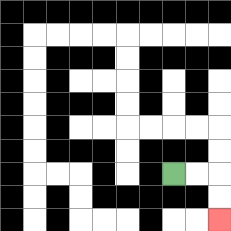{'start': '[7, 7]', 'end': '[9, 9]', 'path_directions': 'R,R,D,D', 'path_coordinates': '[[7, 7], [8, 7], [9, 7], [9, 8], [9, 9]]'}